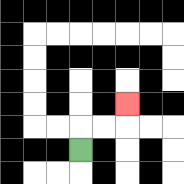{'start': '[3, 6]', 'end': '[5, 4]', 'path_directions': 'U,R,R,U', 'path_coordinates': '[[3, 6], [3, 5], [4, 5], [5, 5], [5, 4]]'}